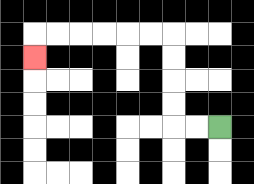{'start': '[9, 5]', 'end': '[1, 2]', 'path_directions': 'L,L,U,U,U,U,L,L,L,L,L,L,D', 'path_coordinates': '[[9, 5], [8, 5], [7, 5], [7, 4], [7, 3], [7, 2], [7, 1], [6, 1], [5, 1], [4, 1], [3, 1], [2, 1], [1, 1], [1, 2]]'}